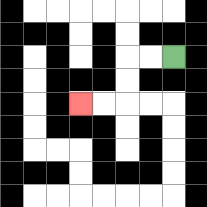{'start': '[7, 2]', 'end': '[3, 4]', 'path_directions': 'L,L,D,D,L,L', 'path_coordinates': '[[7, 2], [6, 2], [5, 2], [5, 3], [5, 4], [4, 4], [3, 4]]'}